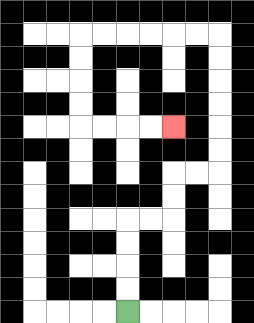{'start': '[5, 13]', 'end': '[7, 5]', 'path_directions': 'U,U,U,U,R,R,U,U,R,R,U,U,U,U,U,U,L,L,L,L,L,L,D,D,D,D,R,R,R,R', 'path_coordinates': '[[5, 13], [5, 12], [5, 11], [5, 10], [5, 9], [6, 9], [7, 9], [7, 8], [7, 7], [8, 7], [9, 7], [9, 6], [9, 5], [9, 4], [9, 3], [9, 2], [9, 1], [8, 1], [7, 1], [6, 1], [5, 1], [4, 1], [3, 1], [3, 2], [3, 3], [3, 4], [3, 5], [4, 5], [5, 5], [6, 5], [7, 5]]'}